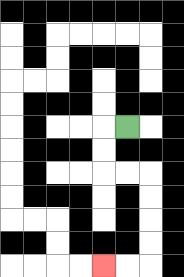{'start': '[5, 5]', 'end': '[4, 11]', 'path_directions': 'L,D,D,R,R,D,D,D,D,L,L', 'path_coordinates': '[[5, 5], [4, 5], [4, 6], [4, 7], [5, 7], [6, 7], [6, 8], [6, 9], [6, 10], [6, 11], [5, 11], [4, 11]]'}